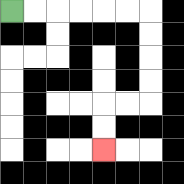{'start': '[0, 0]', 'end': '[4, 6]', 'path_directions': 'R,R,R,R,R,R,D,D,D,D,L,L,D,D', 'path_coordinates': '[[0, 0], [1, 0], [2, 0], [3, 0], [4, 0], [5, 0], [6, 0], [6, 1], [6, 2], [6, 3], [6, 4], [5, 4], [4, 4], [4, 5], [4, 6]]'}